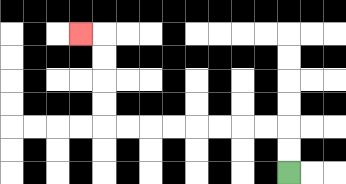{'start': '[12, 7]', 'end': '[3, 1]', 'path_directions': 'U,U,L,L,L,L,L,L,L,L,U,U,U,U,L', 'path_coordinates': '[[12, 7], [12, 6], [12, 5], [11, 5], [10, 5], [9, 5], [8, 5], [7, 5], [6, 5], [5, 5], [4, 5], [4, 4], [4, 3], [4, 2], [4, 1], [3, 1]]'}